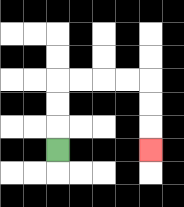{'start': '[2, 6]', 'end': '[6, 6]', 'path_directions': 'U,U,U,R,R,R,R,D,D,D', 'path_coordinates': '[[2, 6], [2, 5], [2, 4], [2, 3], [3, 3], [4, 3], [5, 3], [6, 3], [6, 4], [6, 5], [6, 6]]'}